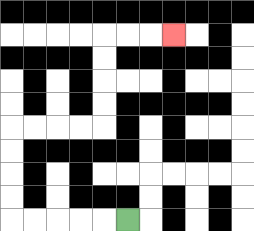{'start': '[5, 9]', 'end': '[7, 1]', 'path_directions': 'L,L,L,L,L,U,U,U,U,R,R,R,R,U,U,U,U,R,R,R', 'path_coordinates': '[[5, 9], [4, 9], [3, 9], [2, 9], [1, 9], [0, 9], [0, 8], [0, 7], [0, 6], [0, 5], [1, 5], [2, 5], [3, 5], [4, 5], [4, 4], [4, 3], [4, 2], [4, 1], [5, 1], [6, 1], [7, 1]]'}